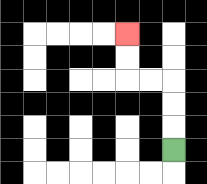{'start': '[7, 6]', 'end': '[5, 1]', 'path_directions': 'U,U,U,L,L,U,U', 'path_coordinates': '[[7, 6], [7, 5], [7, 4], [7, 3], [6, 3], [5, 3], [5, 2], [5, 1]]'}